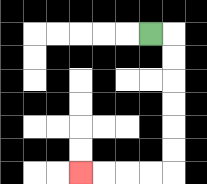{'start': '[6, 1]', 'end': '[3, 7]', 'path_directions': 'R,D,D,D,D,D,D,L,L,L,L', 'path_coordinates': '[[6, 1], [7, 1], [7, 2], [7, 3], [7, 4], [7, 5], [7, 6], [7, 7], [6, 7], [5, 7], [4, 7], [3, 7]]'}